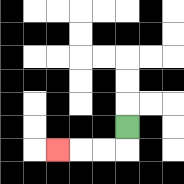{'start': '[5, 5]', 'end': '[2, 6]', 'path_directions': 'D,L,L,L', 'path_coordinates': '[[5, 5], [5, 6], [4, 6], [3, 6], [2, 6]]'}